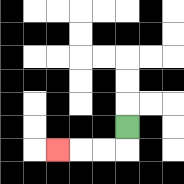{'start': '[5, 5]', 'end': '[2, 6]', 'path_directions': 'D,L,L,L', 'path_coordinates': '[[5, 5], [5, 6], [4, 6], [3, 6], [2, 6]]'}